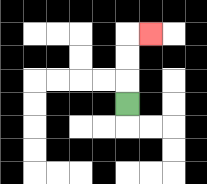{'start': '[5, 4]', 'end': '[6, 1]', 'path_directions': 'U,U,U,R', 'path_coordinates': '[[5, 4], [5, 3], [5, 2], [5, 1], [6, 1]]'}